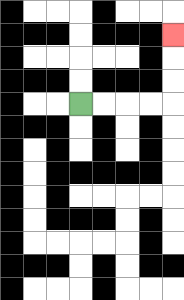{'start': '[3, 4]', 'end': '[7, 1]', 'path_directions': 'R,R,R,R,U,U,U', 'path_coordinates': '[[3, 4], [4, 4], [5, 4], [6, 4], [7, 4], [7, 3], [7, 2], [7, 1]]'}